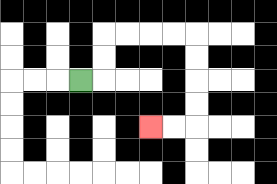{'start': '[3, 3]', 'end': '[6, 5]', 'path_directions': 'R,U,U,R,R,R,R,D,D,D,D,L,L', 'path_coordinates': '[[3, 3], [4, 3], [4, 2], [4, 1], [5, 1], [6, 1], [7, 1], [8, 1], [8, 2], [8, 3], [8, 4], [8, 5], [7, 5], [6, 5]]'}